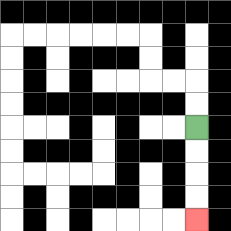{'start': '[8, 5]', 'end': '[8, 9]', 'path_directions': 'D,D,D,D', 'path_coordinates': '[[8, 5], [8, 6], [8, 7], [8, 8], [8, 9]]'}